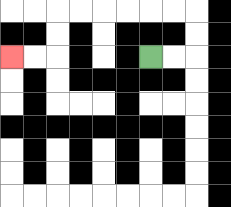{'start': '[6, 2]', 'end': '[0, 2]', 'path_directions': 'R,R,U,U,L,L,L,L,L,L,D,D,L,L', 'path_coordinates': '[[6, 2], [7, 2], [8, 2], [8, 1], [8, 0], [7, 0], [6, 0], [5, 0], [4, 0], [3, 0], [2, 0], [2, 1], [2, 2], [1, 2], [0, 2]]'}